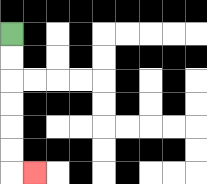{'start': '[0, 1]', 'end': '[1, 7]', 'path_directions': 'D,D,D,D,D,D,R', 'path_coordinates': '[[0, 1], [0, 2], [0, 3], [0, 4], [0, 5], [0, 6], [0, 7], [1, 7]]'}